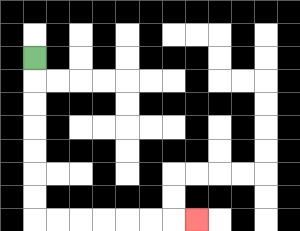{'start': '[1, 2]', 'end': '[8, 9]', 'path_directions': 'D,D,D,D,D,D,D,R,R,R,R,R,R,R', 'path_coordinates': '[[1, 2], [1, 3], [1, 4], [1, 5], [1, 6], [1, 7], [1, 8], [1, 9], [2, 9], [3, 9], [4, 9], [5, 9], [6, 9], [7, 9], [8, 9]]'}